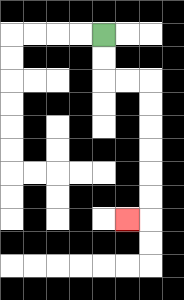{'start': '[4, 1]', 'end': '[5, 9]', 'path_directions': 'D,D,R,R,D,D,D,D,D,D,L', 'path_coordinates': '[[4, 1], [4, 2], [4, 3], [5, 3], [6, 3], [6, 4], [6, 5], [6, 6], [6, 7], [6, 8], [6, 9], [5, 9]]'}